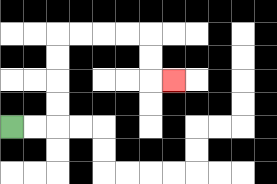{'start': '[0, 5]', 'end': '[7, 3]', 'path_directions': 'R,R,U,U,U,U,R,R,R,R,D,D,R', 'path_coordinates': '[[0, 5], [1, 5], [2, 5], [2, 4], [2, 3], [2, 2], [2, 1], [3, 1], [4, 1], [5, 1], [6, 1], [6, 2], [6, 3], [7, 3]]'}